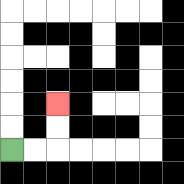{'start': '[0, 6]', 'end': '[2, 4]', 'path_directions': 'R,R,U,U', 'path_coordinates': '[[0, 6], [1, 6], [2, 6], [2, 5], [2, 4]]'}